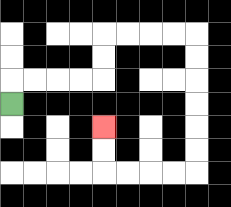{'start': '[0, 4]', 'end': '[4, 5]', 'path_directions': 'U,R,R,R,R,U,U,R,R,R,R,D,D,D,D,D,D,L,L,L,L,U,U', 'path_coordinates': '[[0, 4], [0, 3], [1, 3], [2, 3], [3, 3], [4, 3], [4, 2], [4, 1], [5, 1], [6, 1], [7, 1], [8, 1], [8, 2], [8, 3], [8, 4], [8, 5], [8, 6], [8, 7], [7, 7], [6, 7], [5, 7], [4, 7], [4, 6], [4, 5]]'}